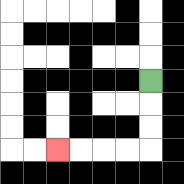{'start': '[6, 3]', 'end': '[2, 6]', 'path_directions': 'D,D,D,L,L,L,L', 'path_coordinates': '[[6, 3], [6, 4], [6, 5], [6, 6], [5, 6], [4, 6], [3, 6], [2, 6]]'}